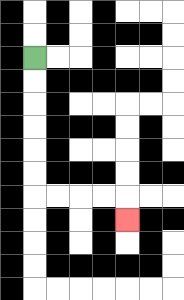{'start': '[1, 2]', 'end': '[5, 9]', 'path_directions': 'D,D,D,D,D,D,R,R,R,R,D', 'path_coordinates': '[[1, 2], [1, 3], [1, 4], [1, 5], [1, 6], [1, 7], [1, 8], [2, 8], [3, 8], [4, 8], [5, 8], [5, 9]]'}